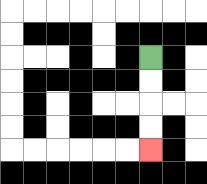{'start': '[6, 2]', 'end': '[6, 6]', 'path_directions': 'D,D,D,D', 'path_coordinates': '[[6, 2], [6, 3], [6, 4], [6, 5], [6, 6]]'}